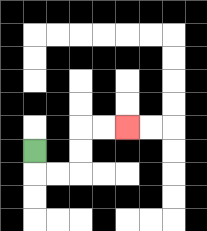{'start': '[1, 6]', 'end': '[5, 5]', 'path_directions': 'D,R,R,U,U,R,R', 'path_coordinates': '[[1, 6], [1, 7], [2, 7], [3, 7], [3, 6], [3, 5], [4, 5], [5, 5]]'}